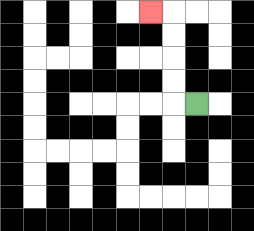{'start': '[8, 4]', 'end': '[6, 0]', 'path_directions': 'L,U,U,U,U,L', 'path_coordinates': '[[8, 4], [7, 4], [7, 3], [7, 2], [7, 1], [7, 0], [6, 0]]'}